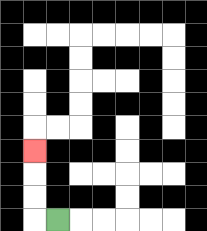{'start': '[2, 9]', 'end': '[1, 6]', 'path_directions': 'L,U,U,U', 'path_coordinates': '[[2, 9], [1, 9], [1, 8], [1, 7], [1, 6]]'}